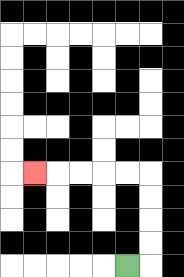{'start': '[5, 11]', 'end': '[1, 7]', 'path_directions': 'R,U,U,U,U,L,L,L,L,L', 'path_coordinates': '[[5, 11], [6, 11], [6, 10], [6, 9], [6, 8], [6, 7], [5, 7], [4, 7], [3, 7], [2, 7], [1, 7]]'}